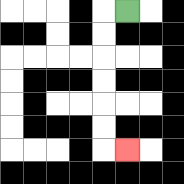{'start': '[5, 0]', 'end': '[5, 6]', 'path_directions': 'L,D,D,D,D,D,D,R', 'path_coordinates': '[[5, 0], [4, 0], [4, 1], [4, 2], [4, 3], [4, 4], [4, 5], [4, 6], [5, 6]]'}